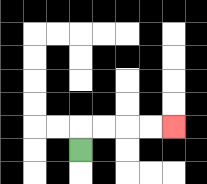{'start': '[3, 6]', 'end': '[7, 5]', 'path_directions': 'U,R,R,R,R', 'path_coordinates': '[[3, 6], [3, 5], [4, 5], [5, 5], [6, 5], [7, 5]]'}